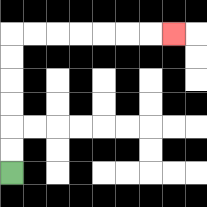{'start': '[0, 7]', 'end': '[7, 1]', 'path_directions': 'U,U,U,U,U,U,R,R,R,R,R,R,R', 'path_coordinates': '[[0, 7], [0, 6], [0, 5], [0, 4], [0, 3], [0, 2], [0, 1], [1, 1], [2, 1], [3, 1], [4, 1], [5, 1], [6, 1], [7, 1]]'}